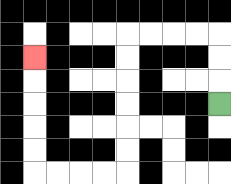{'start': '[9, 4]', 'end': '[1, 2]', 'path_directions': 'U,U,U,L,L,L,L,D,D,D,D,D,D,L,L,L,L,U,U,U,U,U', 'path_coordinates': '[[9, 4], [9, 3], [9, 2], [9, 1], [8, 1], [7, 1], [6, 1], [5, 1], [5, 2], [5, 3], [5, 4], [5, 5], [5, 6], [5, 7], [4, 7], [3, 7], [2, 7], [1, 7], [1, 6], [1, 5], [1, 4], [1, 3], [1, 2]]'}